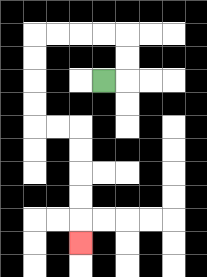{'start': '[4, 3]', 'end': '[3, 10]', 'path_directions': 'R,U,U,L,L,L,L,D,D,D,D,R,R,D,D,D,D,D', 'path_coordinates': '[[4, 3], [5, 3], [5, 2], [5, 1], [4, 1], [3, 1], [2, 1], [1, 1], [1, 2], [1, 3], [1, 4], [1, 5], [2, 5], [3, 5], [3, 6], [3, 7], [3, 8], [3, 9], [3, 10]]'}